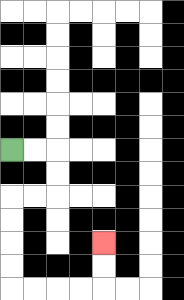{'start': '[0, 6]', 'end': '[4, 10]', 'path_directions': 'R,R,D,D,L,L,D,D,D,D,R,R,R,R,U,U', 'path_coordinates': '[[0, 6], [1, 6], [2, 6], [2, 7], [2, 8], [1, 8], [0, 8], [0, 9], [0, 10], [0, 11], [0, 12], [1, 12], [2, 12], [3, 12], [4, 12], [4, 11], [4, 10]]'}